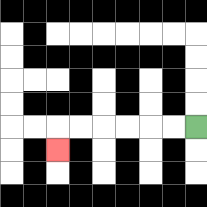{'start': '[8, 5]', 'end': '[2, 6]', 'path_directions': 'L,L,L,L,L,L,D', 'path_coordinates': '[[8, 5], [7, 5], [6, 5], [5, 5], [4, 5], [3, 5], [2, 5], [2, 6]]'}